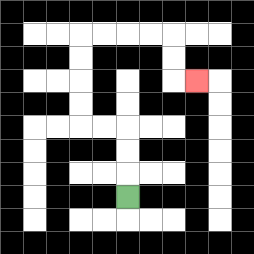{'start': '[5, 8]', 'end': '[8, 3]', 'path_directions': 'U,U,U,L,L,U,U,U,U,R,R,R,R,D,D,R', 'path_coordinates': '[[5, 8], [5, 7], [5, 6], [5, 5], [4, 5], [3, 5], [3, 4], [3, 3], [3, 2], [3, 1], [4, 1], [5, 1], [6, 1], [7, 1], [7, 2], [7, 3], [8, 3]]'}